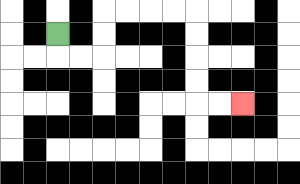{'start': '[2, 1]', 'end': '[10, 4]', 'path_directions': 'D,R,R,U,U,R,R,R,R,D,D,D,D,R,R', 'path_coordinates': '[[2, 1], [2, 2], [3, 2], [4, 2], [4, 1], [4, 0], [5, 0], [6, 0], [7, 0], [8, 0], [8, 1], [8, 2], [8, 3], [8, 4], [9, 4], [10, 4]]'}